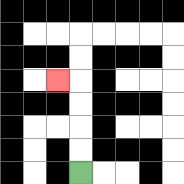{'start': '[3, 7]', 'end': '[2, 3]', 'path_directions': 'U,U,U,U,L', 'path_coordinates': '[[3, 7], [3, 6], [3, 5], [3, 4], [3, 3], [2, 3]]'}